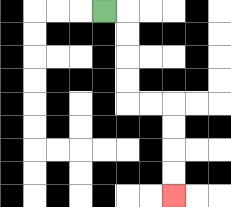{'start': '[4, 0]', 'end': '[7, 8]', 'path_directions': 'R,D,D,D,D,R,R,D,D,D,D', 'path_coordinates': '[[4, 0], [5, 0], [5, 1], [5, 2], [5, 3], [5, 4], [6, 4], [7, 4], [7, 5], [7, 6], [7, 7], [7, 8]]'}